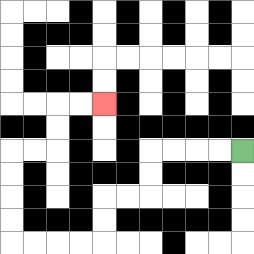{'start': '[10, 6]', 'end': '[4, 4]', 'path_directions': 'L,L,L,L,D,D,L,L,D,D,L,L,L,L,U,U,U,U,R,R,U,U,R,R', 'path_coordinates': '[[10, 6], [9, 6], [8, 6], [7, 6], [6, 6], [6, 7], [6, 8], [5, 8], [4, 8], [4, 9], [4, 10], [3, 10], [2, 10], [1, 10], [0, 10], [0, 9], [0, 8], [0, 7], [0, 6], [1, 6], [2, 6], [2, 5], [2, 4], [3, 4], [4, 4]]'}